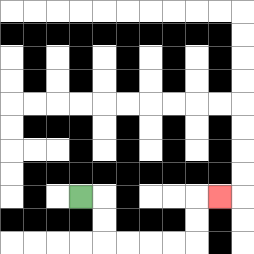{'start': '[3, 8]', 'end': '[9, 8]', 'path_directions': 'R,D,D,R,R,R,R,U,U,R', 'path_coordinates': '[[3, 8], [4, 8], [4, 9], [4, 10], [5, 10], [6, 10], [7, 10], [8, 10], [8, 9], [8, 8], [9, 8]]'}